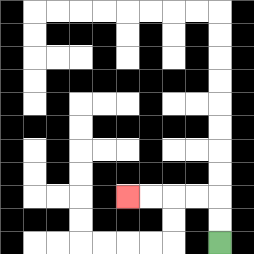{'start': '[9, 10]', 'end': '[5, 8]', 'path_directions': 'U,U,L,L,L,L', 'path_coordinates': '[[9, 10], [9, 9], [9, 8], [8, 8], [7, 8], [6, 8], [5, 8]]'}